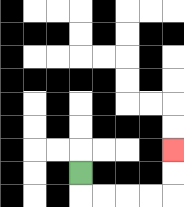{'start': '[3, 7]', 'end': '[7, 6]', 'path_directions': 'D,R,R,R,R,U,U', 'path_coordinates': '[[3, 7], [3, 8], [4, 8], [5, 8], [6, 8], [7, 8], [7, 7], [7, 6]]'}